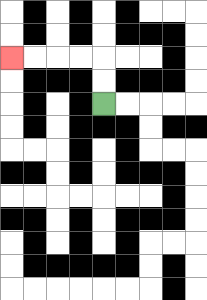{'start': '[4, 4]', 'end': '[0, 2]', 'path_directions': 'U,U,L,L,L,L', 'path_coordinates': '[[4, 4], [4, 3], [4, 2], [3, 2], [2, 2], [1, 2], [0, 2]]'}